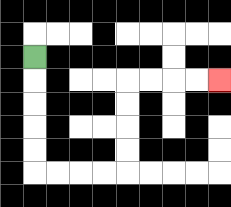{'start': '[1, 2]', 'end': '[9, 3]', 'path_directions': 'D,D,D,D,D,R,R,R,R,U,U,U,U,R,R,R,R', 'path_coordinates': '[[1, 2], [1, 3], [1, 4], [1, 5], [1, 6], [1, 7], [2, 7], [3, 7], [4, 7], [5, 7], [5, 6], [5, 5], [5, 4], [5, 3], [6, 3], [7, 3], [8, 3], [9, 3]]'}